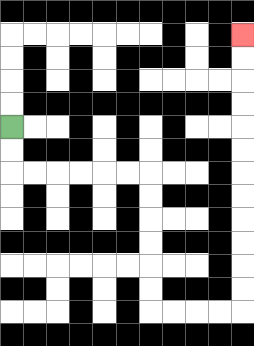{'start': '[0, 5]', 'end': '[10, 1]', 'path_directions': 'D,D,R,R,R,R,R,R,D,D,D,D,D,D,R,R,R,R,U,U,U,U,U,U,U,U,U,U,U,U', 'path_coordinates': '[[0, 5], [0, 6], [0, 7], [1, 7], [2, 7], [3, 7], [4, 7], [5, 7], [6, 7], [6, 8], [6, 9], [6, 10], [6, 11], [6, 12], [6, 13], [7, 13], [8, 13], [9, 13], [10, 13], [10, 12], [10, 11], [10, 10], [10, 9], [10, 8], [10, 7], [10, 6], [10, 5], [10, 4], [10, 3], [10, 2], [10, 1]]'}